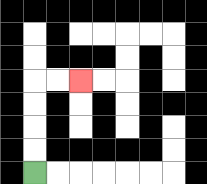{'start': '[1, 7]', 'end': '[3, 3]', 'path_directions': 'U,U,U,U,R,R', 'path_coordinates': '[[1, 7], [1, 6], [1, 5], [1, 4], [1, 3], [2, 3], [3, 3]]'}